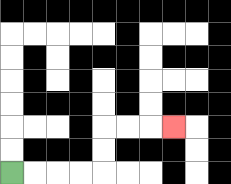{'start': '[0, 7]', 'end': '[7, 5]', 'path_directions': 'R,R,R,R,U,U,R,R,R', 'path_coordinates': '[[0, 7], [1, 7], [2, 7], [3, 7], [4, 7], [4, 6], [4, 5], [5, 5], [6, 5], [7, 5]]'}